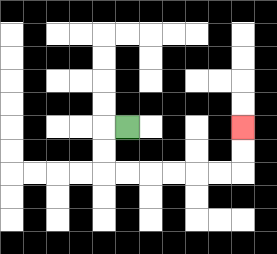{'start': '[5, 5]', 'end': '[10, 5]', 'path_directions': 'L,D,D,R,R,R,R,R,R,U,U', 'path_coordinates': '[[5, 5], [4, 5], [4, 6], [4, 7], [5, 7], [6, 7], [7, 7], [8, 7], [9, 7], [10, 7], [10, 6], [10, 5]]'}